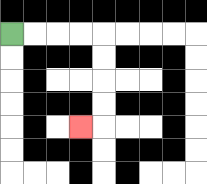{'start': '[0, 1]', 'end': '[3, 5]', 'path_directions': 'R,R,R,R,D,D,D,D,L', 'path_coordinates': '[[0, 1], [1, 1], [2, 1], [3, 1], [4, 1], [4, 2], [4, 3], [4, 4], [4, 5], [3, 5]]'}